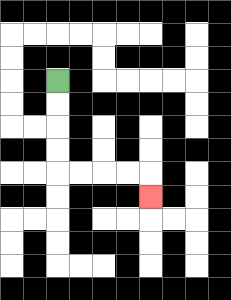{'start': '[2, 3]', 'end': '[6, 8]', 'path_directions': 'D,D,D,D,R,R,R,R,D', 'path_coordinates': '[[2, 3], [2, 4], [2, 5], [2, 6], [2, 7], [3, 7], [4, 7], [5, 7], [6, 7], [6, 8]]'}